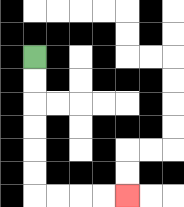{'start': '[1, 2]', 'end': '[5, 8]', 'path_directions': 'D,D,D,D,D,D,R,R,R,R', 'path_coordinates': '[[1, 2], [1, 3], [1, 4], [1, 5], [1, 6], [1, 7], [1, 8], [2, 8], [3, 8], [4, 8], [5, 8]]'}